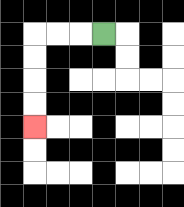{'start': '[4, 1]', 'end': '[1, 5]', 'path_directions': 'L,L,L,D,D,D,D', 'path_coordinates': '[[4, 1], [3, 1], [2, 1], [1, 1], [1, 2], [1, 3], [1, 4], [1, 5]]'}